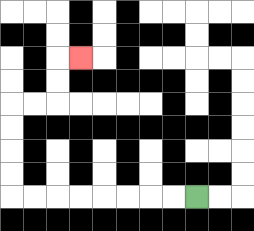{'start': '[8, 8]', 'end': '[3, 2]', 'path_directions': 'L,L,L,L,L,L,L,L,U,U,U,U,R,R,U,U,R', 'path_coordinates': '[[8, 8], [7, 8], [6, 8], [5, 8], [4, 8], [3, 8], [2, 8], [1, 8], [0, 8], [0, 7], [0, 6], [0, 5], [0, 4], [1, 4], [2, 4], [2, 3], [2, 2], [3, 2]]'}